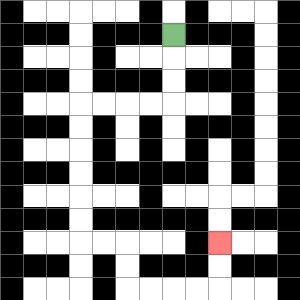{'start': '[7, 1]', 'end': '[9, 10]', 'path_directions': 'D,D,D,L,L,L,L,D,D,D,D,D,D,R,R,D,D,R,R,R,R,U,U', 'path_coordinates': '[[7, 1], [7, 2], [7, 3], [7, 4], [6, 4], [5, 4], [4, 4], [3, 4], [3, 5], [3, 6], [3, 7], [3, 8], [3, 9], [3, 10], [4, 10], [5, 10], [5, 11], [5, 12], [6, 12], [7, 12], [8, 12], [9, 12], [9, 11], [9, 10]]'}